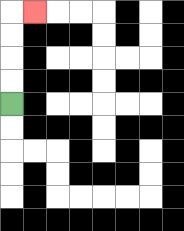{'start': '[0, 4]', 'end': '[1, 0]', 'path_directions': 'U,U,U,U,R', 'path_coordinates': '[[0, 4], [0, 3], [0, 2], [0, 1], [0, 0], [1, 0]]'}